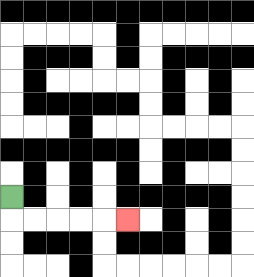{'start': '[0, 8]', 'end': '[5, 9]', 'path_directions': 'D,R,R,R,R,R', 'path_coordinates': '[[0, 8], [0, 9], [1, 9], [2, 9], [3, 9], [4, 9], [5, 9]]'}